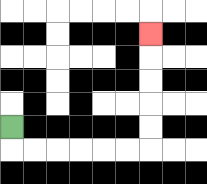{'start': '[0, 5]', 'end': '[6, 1]', 'path_directions': 'D,R,R,R,R,R,R,U,U,U,U,U', 'path_coordinates': '[[0, 5], [0, 6], [1, 6], [2, 6], [3, 6], [4, 6], [5, 6], [6, 6], [6, 5], [6, 4], [6, 3], [6, 2], [6, 1]]'}